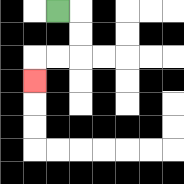{'start': '[2, 0]', 'end': '[1, 3]', 'path_directions': 'R,D,D,L,L,D', 'path_coordinates': '[[2, 0], [3, 0], [3, 1], [3, 2], [2, 2], [1, 2], [1, 3]]'}